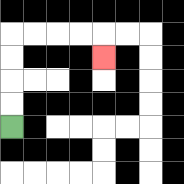{'start': '[0, 5]', 'end': '[4, 2]', 'path_directions': 'U,U,U,U,R,R,R,R,D', 'path_coordinates': '[[0, 5], [0, 4], [0, 3], [0, 2], [0, 1], [1, 1], [2, 1], [3, 1], [4, 1], [4, 2]]'}